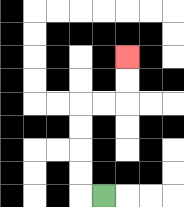{'start': '[4, 8]', 'end': '[5, 2]', 'path_directions': 'L,U,U,U,U,R,R,U,U', 'path_coordinates': '[[4, 8], [3, 8], [3, 7], [3, 6], [3, 5], [3, 4], [4, 4], [5, 4], [5, 3], [5, 2]]'}